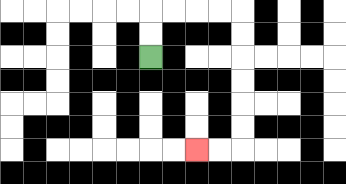{'start': '[6, 2]', 'end': '[8, 6]', 'path_directions': 'U,U,R,R,R,R,D,D,D,D,D,D,L,L', 'path_coordinates': '[[6, 2], [6, 1], [6, 0], [7, 0], [8, 0], [9, 0], [10, 0], [10, 1], [10, 2], [10, 3], [10, 4], [10, 5], [10, 6], [9, 6], [8, 6]]'}